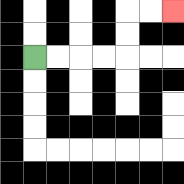{'start': '[1, 2]', 'end': '[7, 0]', 'path_directions': 'R,R,R,R,U,U,R,R', 'path_coordinates': '[[1, 2], [2, 2], [3, 2], [4, 2], [5, 2], [5, 1], [5, 0], [6, 0], [7, 0]]'}